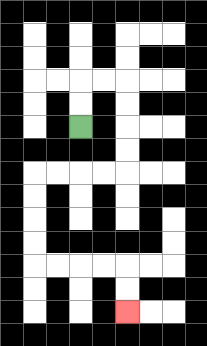{'start': '[3, 5]', 'end': '[5, 13]', 'path_directions': 'U,U,R,R,D,D,D,D,L,L,L,L,D,D,D,D,R,R,R,R,D,D', 'path_coordinates': '[[3, 5], [3, 4], [3, 3], [4, 3], [5, 3], [5, 4], [5, 5], [5, 6], [5, 7], [4, 7], [3, 7], [2, 7], [1, 7], [1, 8], [1, 9], [1, 10], [1, 11], [2, 11], [3, 11], [4, 11], [5, 11], [5, 12], [5, 13]]'}